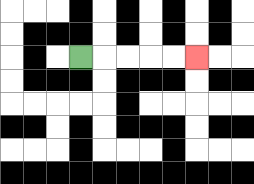{'start': '[3, 2]', 'end': '[8, 2]', 'path_directions': 'R,R,R,R,R', 'path_coordinates': '[[3, 2], [4, 2], [5, 2], [6, 2], [7, 2], [8, 2]]'}